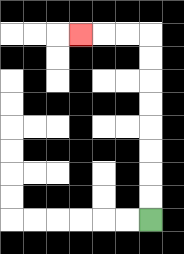{'start': '[6, 9]', 'end': '[3, 1]', 'path_directions': 'U,U,U,U,U,U,U,U,L,L,L', 'path_coordinates': '[[6, 9], [6, 8], [6, 7], [6, 6], [6, 5], [6, 4], [6, 3], [6, 2], [6, 1], [5, 1], [4, 1], [3, 1]]'}